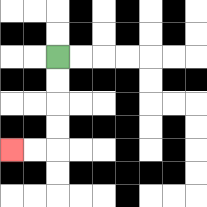{'start': '[2, 2]', 'end': '[0, 6]', 'path_directions': 'D,D,D,D,L,L', 'path_coordinates': '[[2, 2], [2, 3], [2, 4], [2, 5], [2, 6], [1, 6], [0, 6]]'}